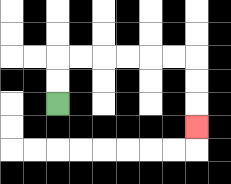{'start': '[2, 4]', 'end': '[8, 5]', 'path_directions': 'U,U,R,R,R,R,R,R,D,D,D', 'path_coordinates': '[[2, 4], [2, 3], [2, 2], [3, 2], [4, 2], [5, 2], [6, 2], [7, 2], [8, 2], [8, 3], [8, 4], [8, 5]]'}